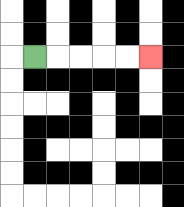{'start': '[1, 2]', 'end': '[6, 2]', 'path_directions': 'R,R,R,R,R', 'path_coordinates': '[[1, 2], [2, 2], [3, 2], [4, 2], [5, 2], [6, 2]]'}